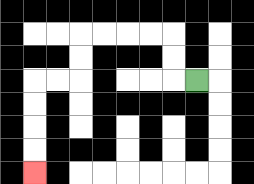{'start': '[8, 3]', 'end': '[1, 7]', 'path_directions': 'L,U,U,L,L,L,L,D,D,L,L,D,D,D,D', 'path_coordinates': '[[8, 3], [7, 3], [7, 2], [7, 1], [6, 1], [5, 1], [4, 1], [3, 1], [3, 2], [3, 3], [2, 3], [1, 3], [1, 4], [1, 5], [1, 6], [1, 7]]'}